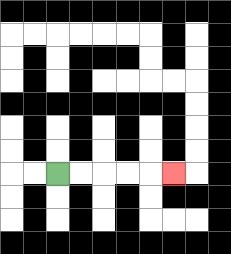{'start': '[2, 7]', 'end': '[7, 7]', 'path_directions': 'R,R,R,R,R', 'path_coordinates': '[[2, 7], [3, 7], [4, 7], [5, 7], [6, 7], [7, 7]]'}